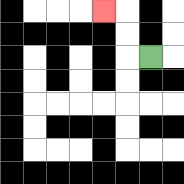{'start': '[6, 2]', 'end': '[4, 0]', 'path_directions': 'L,U,U,L', 'path_coordinates': '[[6, 2], [5, 2], [5, 1], [5, 0], [4, 0]]'}